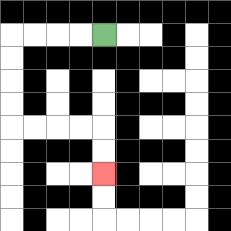{'start': '[4, 1]', 'end': '[4, 7]', 'path_directions': 'L,L,L,L,D,D,D,D,R,R,R,R,D,D', 'path_coordinates': '[[4, 1], [3, 1], [2, 1], [1, 1], [0, 1], [0, 2], [0, 3], [0, 4], [0, 5], [1, 5], [2, 5], [3, 5], [4, 5], [4, 6], [4, 7]]'}